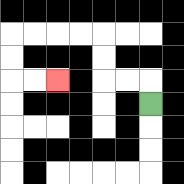{'start': '[6, 4]', 'end': '[2, 3]', 'path_directions': 'U,L,L,U,U,L,L,L,L,D,D,R,R', 'path_coordinates': '[[6, 4], [6, 3], [5, 3], [4, 3], [4, 2], [4, 1], [3, 1], [2, 1], [1, 1], [0, 1], [0, 2], [0, 3], [1, 3], [2, 3]]'}